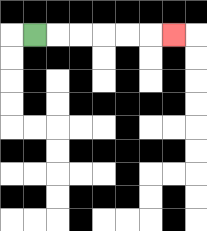{'start': '[1, 1]', 'end': '[7, 1]', 'path_directions': 'R,R,R,R,R,R', 'path_coordinates': '[[1, 1], [2, 1], [3, 1], [4, 1], [5, 1], [6, 1], [7, 1]]'}